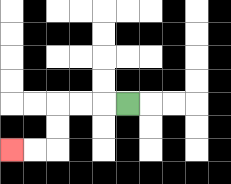{'start': '[5, 4]', 'end': '[0, 6]', 'path_directions': 'L,L,L,D,D,L,L', 'path_coordinates': '[[5, 4], [4, 4], [3, 4], [2, 4], [2, 5], [2, 6], [1, 6], [0, 6]]'}